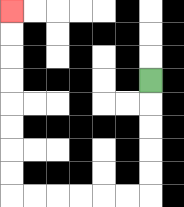{'start': '[6, 3]', 'end': '[0, 0]', 'path_directions': 'D,D,D,D,D,L,L,L,L,L,L,U,U,U,U,U,U,U,U', 'path_coordinates': '[[6, 3], [6, 4], [6, 5], [6, 6], [6, 7], [6, 8], [5, 8], [4, 8], [3, 8], [2, 8], [1, 8], [0, 8], [0, 7], [0, 6], [0, 5], [0, 4], [0, 3], [0, 2], [0, 1], [0, 0]]'}